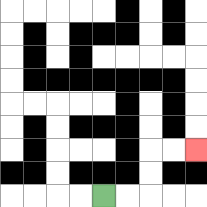{'start': '[4, 8]', 'end': '[8, 6]', 'path_directions': 'R,R,U,U,R,R', 'path_coordinates': '[[4, 8], [5, 8], [6, 8], [6, 7], [6, 6], [7, 6], [8, 6]]'}